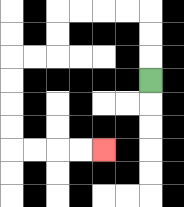{'start': '[6, 3]', 'end': '[4, 6]', 'path_directions': 'U,U,U,L,L,L,L,D,D,L,L,D,D,D,D,R,R,R,R', 'path_coordinates': '[[6, 3], [6, 2], [6, 1], [6, 0], [5, 0], [4, 0], [3, 0], [2, 0], [2, 1], [2, 2], [1, 2], [0, 2], [0, 3], [0, 4], [0, 5], [0, 6], [1, 6], [2, 6], [3, 6], [4, 6]]'}